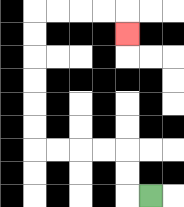{'start': '[6, 8]', 'end': '[5, 1]', 'path_directions': 'L,U,U,L,L,L,L,U,U,U,U,U,U,R,R,R,R,D', 'path_coordinates': '[[6, 8], [5, 8], [5, 7], [5, 6], [4, 6], [3, 6], [2, 6], [1, 6], [1, 5], [1, 4], [1, 3], [1, 2], [1, 1], [1, 0], [2, 0], [3, 0], [4, 0], [5, 0], [5, 1]]'}